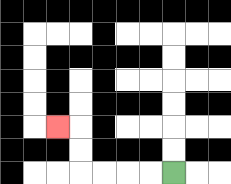{'start': '[7, 7]', 'end': '[2, 5]', 'path_directions': 'L,L,L,L,U,U,L', 'path_coordinates': '[[7, 7], [6, 7], [5, 7], [4, 7], [3, 7], [3, 6], [3, 5], [2, 5]]'}